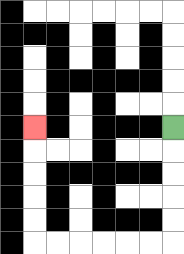{'start': '[7, 5]', 'end': '[1, 5]', 'path_directions': 'D,D,D,D,D,L,L,L,L,L,L,U,U,U,U,U', 'path_coordinates': '[[7, 5], [7, 6], [7, 7], [7, 8], [7, 9], [7, 10], [6, 10], [5, 10], [4, 10], [3, 10], [2, 10], [1, 10], [1, 9], [1, 8], [1, 7], [1, 6], [1, 5]]'}